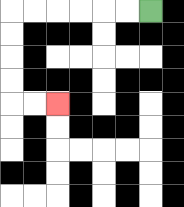{'start': '[6, 0]', 'end': '[2, 4]', 'path_directions': 'L,L,L,L,L,L,D,D,D,D,R,R', 'path_coordinates': '[[6, 0], [5, 0], [4, 0], [3, 0], [2, 0], [1, 0], [0, 0], [0, 1], [0, 2], [0, 3], [0, 4], [1, 4], [2, 4]]'}